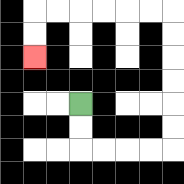{'start': '[3, 4]', 'end': '[1, 2]', 'path_directions': 'D,D,R,R,R,R,U,U,U,U,U,U,L,L,L,L,L,L,D,D', 'path_coordinates': '[[3, 4], [3, 5], [3, 6], [4, 6], [5, 6], [6, 6], [7, 6], [7, 5], [7, 4], [7, 3], [7, 2], [7, 1], [7, 0], [6, 0], [5, 0], [4, 0], [3, 0], [2, 0], [1, 0], [1, 1], [1, 2]]'}